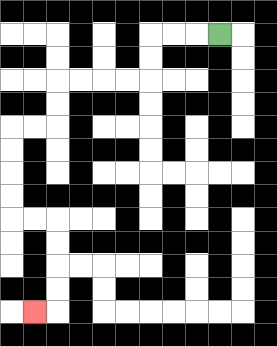{'start': '[9, 1]', 'end': '[1, 13]', 'path_directions': 'L,L,L,D,D,L,L,L,L,D,D,L,L,D,D,D,D,R,R,D,D,D,D,L', 'path_coordinates': '[[9, 1], [8, 1], [7, 1], [6, 1], [6, 2], [6, 3], [5, 3], [4, 3], [3, 3], [2, 3], [2, 4], [2, 5], [1, 5], [0, 5], [0, 6], [0, 7], [0, 8], [0, 9], [1, 9], [2, 9], [2, 10], [2, 11], [2, 12], [2, 13], [1, 13]]'}